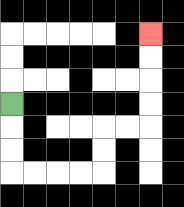{'start': '[0, 4]', 'end': '[6, 1]', 'path_directions': 'D,D,D,R,R,R,R,U,U,R,R,U,U,U,U', 'path_coordinates': '[[0, 4], [0, 5], [0, 6], [0, 7], [1, 7], [2, 7], [3, 7], [4, 7], [4, 6], [4, 5], [5, 5], [6, 5], [6, 4], [6, 3], [6, 2], [6, 1]]'}